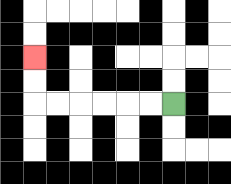{'start': '[7, 4]', 'end': '[1, 2]', 'path_directions': 'L,L,L,L,L,L,U,U', 'path_coordinates': '[[7, 4], [6, 4], [5, 4], [4, 4], [3, 4], [2, 4], [1, 4], [1, 3], [1, 2]]'}